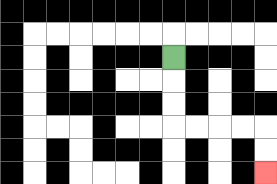{'start': '[7, 2]', 'end': '[11, 7]', 'path_directions': 'D,D,D,R,R,R,R,D,D', 'path_coordinates': '[[7, 2], [7, 3], [7, 4], [7, 5], [8, 5], [9, 5], [10, 5], [11, 5], [11, 6], [11, 7]]'}